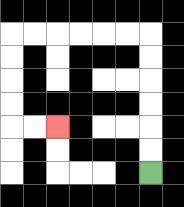{'start': '[6, 7]', 'end': '[2, 5]', 'path_directions': 'U,U,U,U,U,U,L,L,L,L,L,L,D,D,D,D,R,R', 'path_coordinates': '[[6, 7], [6, 6], [6, 5], [6, 4], [6, 3], [6, 2], [6, 1], [5, 1], [4, 1], [3, 1], [2, 1], [1, 1], [0, 1], [0, 2], [0, 3], [0, 4], [0, 5], [1, 5], [2, 5]]'}